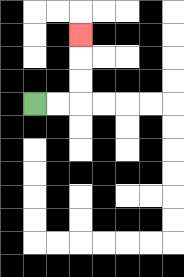{'start': '[1, 4]', 'end': '[3, 1]', 'path_directions': 'R,R,U,U,U', 'path_coordinates': '[[1, 4], [2, 4], [3, 4], [3, 3], [3, 2], [3, 1]]'}